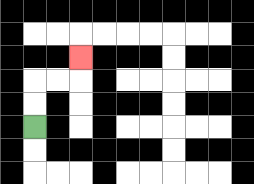{'start': '[1, 5]', 'end': '[3, 2]', 'path_directions': 'U,U,R,R,U', 'path_coordinates': '[[1, 5], [1, 4], [1, 3], [2, 3], [3, 3], [3, 2]]'}